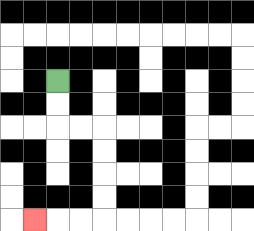{'start': '[2, 3]', 'end': '[1, 9]', 'path_directions': 'D,D,R,R,D,D,D,D,L,L,L', 'path_coordinates': '[[2, 3], [2, 4], [2, 5], [3, 5], [4, 5], [4, 6], [4, 7], [4, 8], [4, 9], [3, 9], [2, 9], [1, 9]]'}